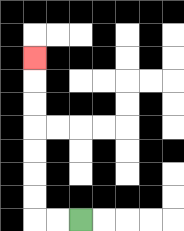{'start': '[3, 9]', 'end': '[1, 2]', 'path_directions': 'L,L,U,U,U,U,U,U,U', 'path_coordinates': '[[3, 9], [2, 9], [1, 9], [1, 8], [1, 7], [1, 6], [1, 5], [1, 4], [1, 3], [1, 2]]'}